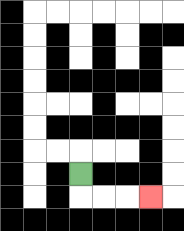{'start': '[3, 7]', 'end': '[6, 8]', 'path_directions': 'D,R,R,R', 'path_coordinates': '[[3, 7], [3, 8], [4, 8], [5, 8], [6, 8]]'}